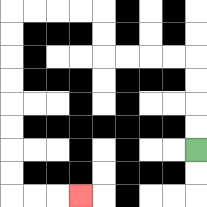{'start': '[8, 6]', 'end': '[3, 8]', 'path_directions': 'U,U,U,U,L,L,L,L,U,U,L,L,L,L,D,D,D,D,D,D,D,D,R,R,R', 'path_coordinates': '[[8, 6], [8, 5], [8, 4], [8, 3], [8, 2], [7, 2], [6, 2], [5, 2], [4, 2], [4, 1], [4, 0], [3, 0], [2, 0], [1, 0], [0, 0], [0, 1], [0, 2], [0, 3], [0, 4], [0, 5], [0, 6], [0, 7], [0, 8], [1, 8], [2, 8], [3, 8]]'}